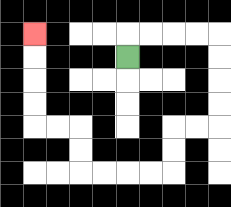{'start': '[5, 2]', 'end': '[1, 1]', 'path_directions': 'U,R,R,R,R,D,D,D,D,L,L,D,D,L,L,L,L,U,U,L,L,U,U,U,U', 'path_coordinates': '[[5, 2], [5, 1], [6, 1], [7, 1], [8, 1], [9, 1], [9, 2], [9, 3], [9, 4], [9, 5], [8, 5], [7, 5], [7, 6], [7, 7], [6, 7], [5, 7], [4, 7], [3, 7], [3, 6], [3, 5], [2, 5], [1, 5], [1, 4], [1, 3], [1, 2], [1, 1]]'}